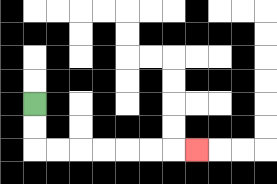{'start': '[1, 4]', 'end': '[8, 6]', 'path_directions': 'D,D,R,R,R,R,R,R,R', 'path_coordinates': '[[1, 4], [1, 5], [1, 6], [2, 6], [3, 6], [4, 6], [5, 6], [6, 6], [7, 6], [8, 6]]'}